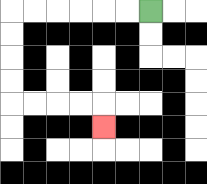{'start': '[6, 0]', 'end': '[4, 5]', 'path_directions': 'L,L,L,L,L,L,D,D,D,D,R,R,R,R,D', 'path_coordinates': '[[6, 0], [5, 0], [4, 0], [3, 0], [2, 0], [1, 0], [0, 0], [0, 1], [0, 2], [0, 3], [0, 4], [1, 4], [2, 4], [3, 4], [4, 4], [4, 5]]'}